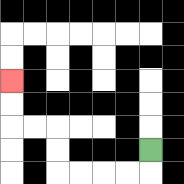{'start': '[6, 6]', 'end': '[0, 3]', 'path_directions': 'D,L,L,L,L,U,U,L,L,U,U', 'path_coordinates': '[[6, 6], [6, 7], [5, 7], [4, 7], [3, 7], [2, 7], [2, 6], [2, 5], [1, 5], [0, 5], [0, 4], [0, 3]]'}